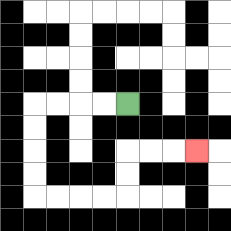{'start': '[5, 4]', 'end': '[8, 6]', 'path_directions': 'L,L,L,L,D,D,D,D,R,R,R,R,U,U,R,R,R', 'path_coordinates': '[[5, 4], [4, 4], [3, 4], [2, 4], [1, 4], [1, 5], [1, 6], [1, 7], [1, 8], [2, 8], [3, 8], [4, 8], [5, 8], [5, 7], [5, 6], [6, 6], [7, 6], [8, 6]]'}